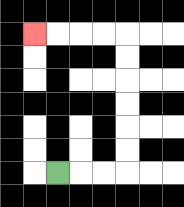{'start': '[2, 7]', 'end': '[1, 1]', 'path_directions': 'R,R,R,U,U,U,U,U,U,L,L,L,L', 'path_coordinates': '[[2, 7], [3, 7], [4, 7], [5, 7], [5, 6], [5, 5], [5, 4], [5, 3], [5, 2], [5, 1], [4, 1], [3, 1], [2, 1], [1, 1]]'}